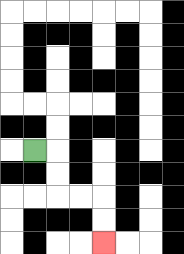{'start': '[1, 6]', 'end': '[4, 10]', 'path_directions': 'R,D,D,R,R,D,D', 'path_coordinates': '[[1, 6], [2, 6], [2, 7], [2, 8], [3, 8], [4, 8], [4, 9], [4, 10]]'}